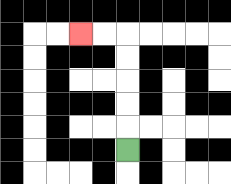{'start': '[5, 6]', 'end': '[3, 1]', 'path_directions': 'U,U,U,U,U,L,L', 'path_coordinates': '[[5, 6], [5, 5], [5, 4], [5, 3], [5, 2], [5, 1], [4, 1], [3, 1]]'}